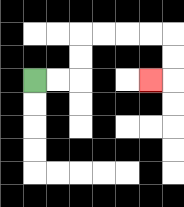{'start': '[1, 3]', 'end': '[6, 3]', 'path_directions': 'R,R,U,U,R,R,R,R,D,D,L', 'path_coordinates': '[[1, 3], [2, 3], [3, 3], [3, 2], [3, 1], [4, 1], [5, 1], [6, 1], [7, 1], [7, 2], [7, 3], [6, 3]]'}